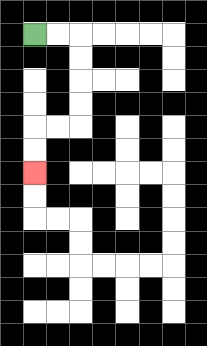{'start': '[1, 1]', 'end': '[1, 7]', 'path_directions': 'R,R,D,D,D,D,L,L,D,D', 'path_coordinates': '[[1, 1], [2, 1], [3, 1], [3, 2], [3, 3], [3, 4], [3, 5], [2, 5], [1, 5], [1, 6], [1, 7]]'}